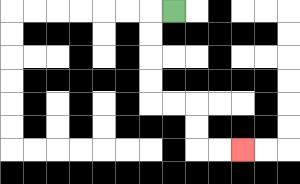{'start': '[7, 0]', 'end': '[10, 6]', 'path_directions': 'L,D,D,D,D,R,R,D,D,R,R', 'path_coordinates': '[[7, 0], [6, 0], [6, 1], [6, 2], [6, 3], [6, 4], [7, 4], [8, 4], [8, 5], [8, 6], [9, 6], [10, 6]]'}